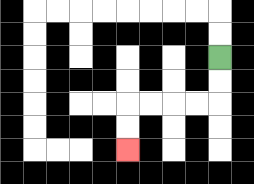{'start': '[9, 2]', 'end': '[5, 6]', 'path_directions': 'D,D,L,L,L,L,D,D', 'path_coordinates': '[[9, 2], [9, 3], [9, 4], [8, 4], [7, 4], [6, 4], [5, 4], [5, 5], [5, 6]]'}